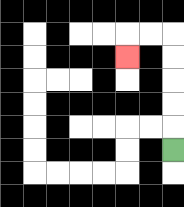{'start': '[7, 6]', 'end': '[5, 2]', 'path_directions': 'U,U,U,U,U,L,L,D', 'path_coordinates': '[[7, 6], [7, 5], [7, 4], [7, 3], [7, 2], [7, 1], [6, 1], [5, 1], [5, 2]]'}